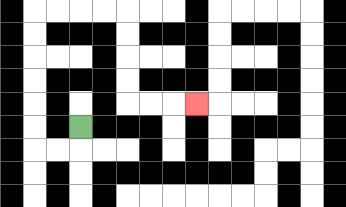{'start': '[3, 5]', 'end': '[8, 4]', 'path_directions': 'D,L,L,U,U,U,U,U,U,R,R,R,R,D,D,D,D,R,R,R', 'path_coordinates': '[[3, 5], [3, 6], [2, 6], [1, 6], [1, 5], [1, 4], [1, 3], [1, 2], [1, 1], [1, 0], [2, 0], [3, 0], [4, 0], [5, 0], [5, 1], [5, 2], [5, 3], [5, 4], [6, 4], [7, 4], [8, 4]]'}